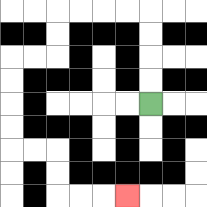{'start': '[6, 4]', 'end': '[5, 8]', 'path_directions': 'U,U,U,U,L,L,L,L,D,D,L,L,D,D,D,D,R,R,D,D,R,R,R', 'path_coordinates': '[[6, 4], [6, 3], [6, 2], [6, 1], [6, 0], [5, 0], [4, 0], [3, 0], [2, 0], [2, 1], [2, 2], [1, 2], [0, 2], [0, 3], [0, 4], [0, 5], [0, 6], [1, 6], [2, 6], [2, 7], [2, 8], [3, 8], [4, 8], [5, 8]]'}